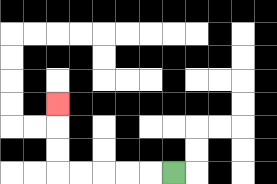{'start': '[7, 7]', 'end': '[2, 4]', 'path_directions': 'L,L,L,L,L,U,U,U', 'path_coordinates': '[[7, 7], [6, 7], [5, 7], [4, 7], [3, 7], [2, 7], [2, 6], [2, 5], [2, 4]]'}